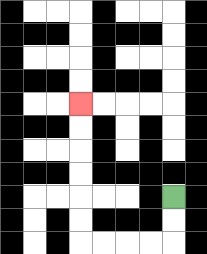{'start': '[7, 8]', 'end': '[3, 4]', 'path_directions': 'D,D,L,L,L,L,U,U,U,U,U,U', 'path_coordinates': '[[7, 8], [7, 9], [7, 10], [6, 10], [5, 10], [4, 10], [3, 10], [3, 9], [3, 8], [3, 7], [3, 6], [3, 5], [3, 4]]'}